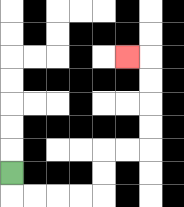{'start': '[0, 7]', 'end': '[5, 2]', 'path_directions': 'D,R,R,R,R,U,U,R,R,U,U,U,U,L', 'path_coordinates': '[[0, 7], [0, 8], [1, 8], [2, 8], [3, 8], [4, 8], [4, 7], [4, 6], [5, 6], [6, 6], [6, 5], [6, 4], [6, 3], [6, 2], [5, 2]]'}